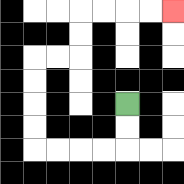{'start': '[5, 4]', 'end': '[7, 0]', 'path_directions': 'D,D,L,L,L,L,U,U,U,U,R,R,U,U,R,R,R,R', 'path_coordinates': '[[5, 4], [5, 5], [5, 6], [4, 6], [3, 6], [2, 6], [1, 6], [1, 5], [1, 4], [1, 3], [1, 2], [2, 2], [3, 2], [3, 1], [3, 0], [4, 0], [5, 0], [6, 0], [7, 0]]'}